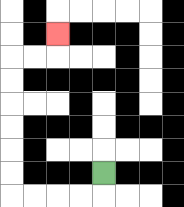{'start': '[4, 7]', 'end': '[2, 1]', 'path_directions': 'D,L,L,L,L,U,U,U,U,U,U,R,R,U', 'path_coordinates': '[[4, 7], [4, 8], [3, 8], [2, 8], [1, 8], [0, 8], [0, 7], [0, 6], [0, 5], [0, 4], [0, 3], [0, 2], [1, 2], [2, 2], [2, 1]]'}